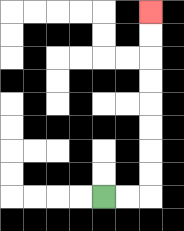{'start': '[4, 8]', 'end': '[6, 0]', 'path_directions': 'R,R,U,U,U,U,U,U,U,U', 'path_coordinates': '[[4, 8], [5, 8], [6, 8], [6, 7], [6, 6], [6, 5], [6, 4], [6, 3], [6, 2], [6, 1], [6, 0]]'}